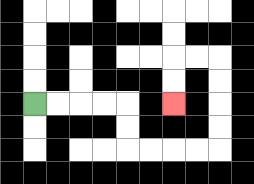{'start': '[1, 4]', 'end': '[7, 4]', 'path_directions': 'R,R,R,R,D,D,R,R,R,R,U,U,U,U,L,L,D,D', 'path_coordinates': '[[1, 4], [2, 4], [3, 4], [4, 4], [5, 4], [5, 5], [5, 6], [6, 6], [7, 6], [8, 6], [9, 6], [9, 5], [9, 4], [9, 3], [9, 2], [8, 2], [7, 2], [7, 3], [7, 4]]'}